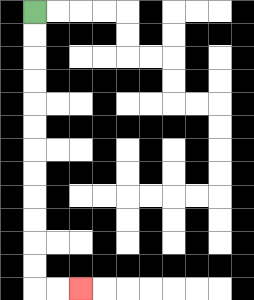{'start': '[1, 0]', 'end': '[3, 12]', 'path_directions': 'D,D,D,D,D,D,D,D,D,D,D,D,R,R', 'path_coordinates': '[[1, 0], [1, 1], [1, 2], [1, 3], [1, 4], [1, 5], [1, 6], [1, 7], [1, 8], [1, 9], [1, 10], [1, 11], [1, 12], [2, 12], [3, 12]]'}